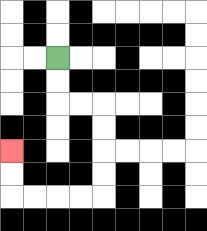{'start': '[2, 2]', 'end': '[0, 6]', 'path_directions': 'D,D,R,R,D,D,D,D,L,L,L,L,U,U', 'path_coordinates': '[[2, 2], [2, 3], [2, 4], [3, 4], [4, 4], [4, 5], [4, 6], [4, 7], [4, 8], [3, 8], [2, 8], [1, 8], [0, 8], [0, 7], [0, 6]]'}